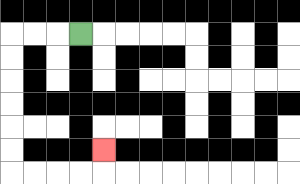{'start': '[3, 1]', 'end': '[4, 6]', 'path_directions': 'L,L,L,D,D,D,D,D,D,R,R,R,R,U', 'path_coordinates': '[[3, 1], [2, 1], [1, 1], [0, 1], [0, 2], [0, 3], [0, 4], [0, 5], [0, 6], [0, 7], [1, 7], [2, 7], [3, 7], [4, 7], [4, 6]]'}